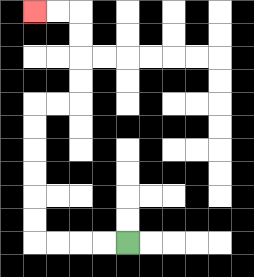{'start': '[5, 10]', 'end': '[1, 0]', 'path_directions': 'L,L,L,L,U,U,U,U,U,U,R,R,U,U,U,U,L,L', 'path_coordinates': '[[5, 10], [4, 10], [3, 10], [2, 10], [1, 10], [1, 9], [1, 8], [1, 7], [1, 6], [1, 5], [1, 4], [2, 4], [3, 4], [3, 3], [3, 2], [3, 1], [3, 0], [2, 0], [1, 0]]'}